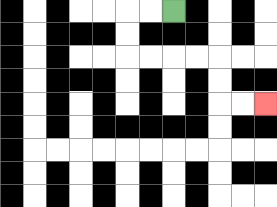{'start': '[7, 0]', 'end': '[11, 4]', 'path_directions': 'L,L,D,D,R,R,R,R,D,D,R,R', 'path_coordinates': '[[7, 0], [6, 0], [5, 0], [5, 1], [5, 2], [6, 2], [7, 2], [8, 2], [9, 2], [9, 3], [9, 4], [10, 4], [11, 4]]'}